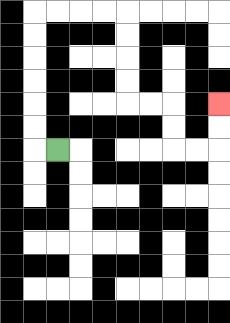{'start': '[2, 6]', 'end': '[9, 4]', 'path_directions': 'L,U,U,U,U,U,U,R,R,R,R,D,D,D,D,R,R,D,D,R,R,U,U', 'path_coordinates': '[[2, 6], [1, 6], [1, 5], [1, 4], [1, 3], [1, 2], [1, 1], [1, 0], [2, 0], [3, 0], [4, 0], [5, 0], [5, 1], [5, 2], [5, 3], [5, 4], [6, 4], [7, 4], [7, 5], [7, 6], [8, 6], [9, 6], [9, 5], [9, 4]]'}